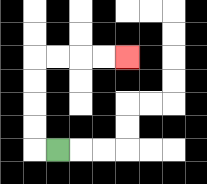{'start': '[2, 6]', 'end': '[5, 2]', 'path_directions': 'L,U,U,U,U,R,R,R,R', 'path_coordinates': '[[2, 6], [1, 6], [1, 5], [1, 4], [1, 3], [1, 2], [2, 2], [3, 2], [4, 2], [5, 2]]'}